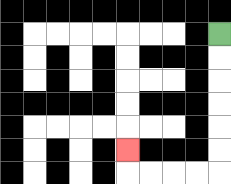{'start': '[9, 1]', 'end': '[5, 6]', 'path_directions': 'D,D,D,D,D,D,L,L,L,L,U', 'path_coordinates': '[[9, 1], [9, 2], [9, 3], [9, 4], [9, 5], [9, 6], [9, 7], [8, 7], [7, 7], [6, 7], [5, 7], [5, 6]]'}